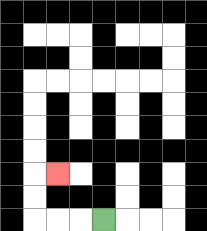{'start': '[4, 9]', 'end': '[2, 7]', 'path_directions': 'L,L,L,U,U,R', 'path_coordinates': '[[4, 9], [3, 9], [2, 9], [1, 9], [1, 8], [1, 7], [2, 7]]'}